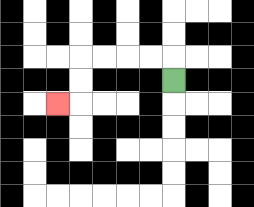{'start': '[7, 3]', 'end': '[2, 4]', 'path_directions': 'U,L,L,L,L,D,D,L', 'path_coordinates': '[[7, 3], [7, 2], [6, 2], [5, 2], [4, 2], [3, 2], [3, 3], [3, 4], [2, 4]]'}